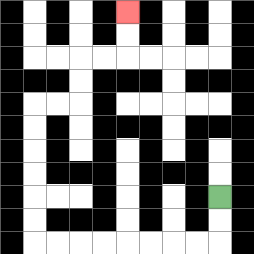{'start': '[9, 8]', 'end': '[5, 0]', 'path_directions': 'D,D,L,L,L,L,L,L,L,L,U,U,U,U,U,U,R,R,U,U,R,R,U,U', 'path_coordinates': '[[9, 8], [9, 9], [9, 10], [8, 10], [7, 10], [6, 10], [5, 10], [4, 10], [3, 10], [2, 10], [1, 10], [1, 9], [1, 8], [1, 7], [1, 6], [1, 5], [1, 4], [2, 4], [3, 4], [3, 3], [3, 2], [4, 2], [5, 2], [5, 1], [5, 0]]'}